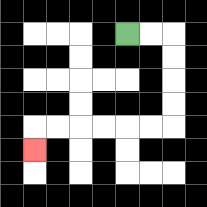{'start': '[5, 1]', 'end': '[1, 6]', 'path_directions': 'R,R,D,D,D,D,L,L,L,L,L,L,D', 'path_coordinates': '[[5, 1], [6, 1], [7, 1], [7, 2], [7, 3], [7, 4], [7, 5], [6, 5], [5, 5], [4, 5], [3, 5], [2, 5], [1, 5], [1, 6]]'}